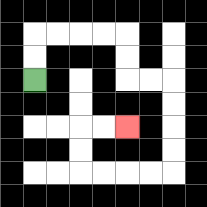{'start': '[1, 3]', 'end': '[5, 5]', 'path_directions': 'U,U,R,R,R,R,D,D,R,R,D,D,D,D,L,L,L,L,U,U,R,R', 'path_coordinates': '[[1, 3], [1, 2], [1, 1], [2, 1], [3, 1], [4, 1], [5, 1], [5, 2], [5, 3], [6, 3], [7, 3], [7, 4], [7, 5], [7, 6], [7, 7], [6, 7], [5, 7], [4, 7], [3, 7], [3, 6], [3, 5], [4, 5], [5, 5]]'}